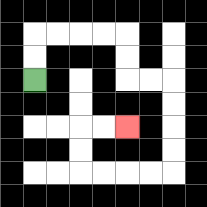{'start': '[1, 3]', 'end': '[5, 5]', 'path_directions': 'U,U,R,R,R,R,D,D,R,R,D,D,D,D,L,L,L,L,U,U,R,R', 'path_coordinates': '[[1, 3], [1, 2], [1, 1], [2, 1], [3, 1], [4, 1], [5, 1], [5, 2], [5, 3], [6, 3], [7, 3], [7, 4], [7, 5], [7, 6], [7, 7], [6, 7], [5, 7], [4, 7], [3, 7], [3, 6], [3, 5], [4, 5], [5, 5]]'}